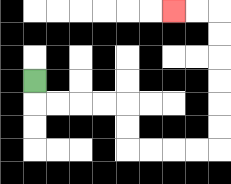{'start': '[1, 3]', 'end': '[7, 0]', 'path_directions': 'D,R,R,R,R,D,D,R,R,R,R,U,U,U,U,U,U,L,L', 'path_coordinates': '[[1, 3], [1, 4], [2, 4], [3, 4], [4, 4], [5, 4], [5, 5], [5, 6], [6, 6], [7, 6], [8, 6], [9, 6], [9, 5], [9, 4], [9, 3], [9, 2], [9, 1], [9, 0], [8, 0], [7, 0]]'}